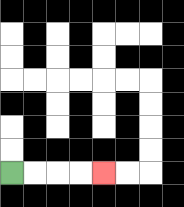{'start': '[0, 7]', 'end': '[4, 7]', 'path_directions': 'R,R,R,R', 'path_coordinates': '[[0, 7], [1, 7], [2, 7], [3, 7], [4, 7]]'}